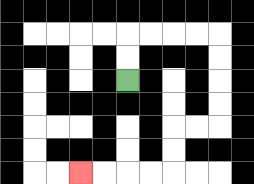{'start': '[5, 3]', 'end': '[3, 7]', 'path_directions': 'U,U,R,R,R,R,D,D,D,D,L,L,D,D,L,L,L,L', 'path_coordinates': '[[5, 3], [5, 2], [5, 1], [6, 1], [7, 1], [8, 1], [9, 1], [9, 2], [9, 3], [9, 4], [9, 5], [8, 5], [7, 5], [7, 6], [7, 7], [6, 7], [5, 7], [4, 7], [3, 7]]'}